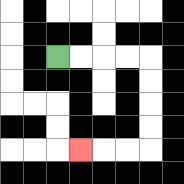{'start': '[2, 2]', 'end': '[3, 6]', 'path_directions': 'R,R,R,R,D,D,D,D,L,L,L', 'path_coordinates': '[[2, 2], [3, 2], [4, 2], [5, 2], [6, 2], [6, 3], [6, 4], [6, 5], [6, 6], [5, 6], [4, 6], [3, 6]]'}